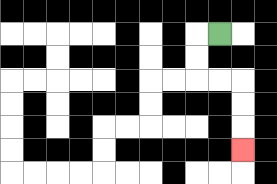{'start': '[9, 1]', 'end': '[10, 6]', 'path_directions': 'L,D,D,R,R,D,D,D', 'path_coordinates': '[[9, 1], [8, 1], [8, 2], [8, 3], [9, 3], [10, 3], [10, 4], [10, 5], [10, 6]]'}